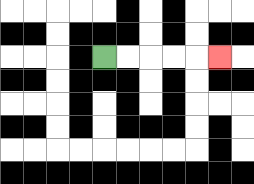{'start': '[4, 2]', 'end': '[9, 2]', 'path_directions': 'R,R,R,R,R', 'path_coordinates': '[[4, 2], [5, 2], [6, 2], [7, 2], [8, 2], [9, 2]]'}